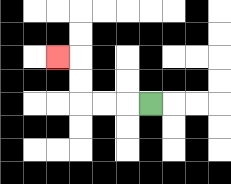{'start': '[6, 4]', 'end': '[2, 2]', 'path_directions': 'L,L,L,U,U,L', 'path_coordinates': '[[6, 4], [5, 4], [4, 4], [3, 4], [3, 3], [3, 2], [2, 2]]'}